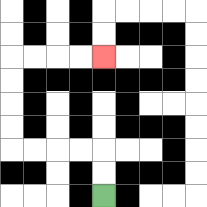{'start': '[4, 8]', 'end': '[4, 2]', 'path_directions': 'U,U,L,L,L,L,U,U,U,U,R,R,R,R', 'path_coordinates': '[[4, 8], [4, 7], [4, 6], [3, 6], [2, 6], [1, 6], [0, 6], [0, 5], [0, 4], [0, 3], [0, 2], [1, 2], [2, 2], [3, 2], [4, 2]]'}